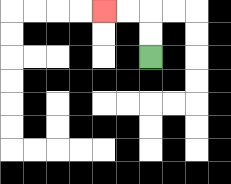{'start': '[6, 2]', 'end': '[4, 0]', 'path_directions': 'U,U,L,L', 'path_coordinates': '[[6, 2], [6, 1], [6, 0], [5, 0], [4, 0]]'}